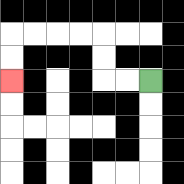{'start': '[6, 3]', 'end': '[0, 3]', 'path_directions': 'L,L,U,U,L,L,L,L,D,D', 'path_coordinates': '[[6, 3], [5, 3], [4, 3], [4, 2], [4, 1], [3, 1], [2, 1], [1, 1], [0, 1], [0, 2], [0, 3]]'}